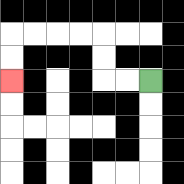{'start': '[6, 3]', 'end': '[0, 3]', 'path_directions': 'L,L,U,U,L,L,L,L,D,D', 'path_coordinates': '[[6, 3], [5, 3], [4, 3], [4, 2], [4, 1], [3, 1], [2, 1], [1, 1], [0, 1], [0, 2], [0, 3]]'}